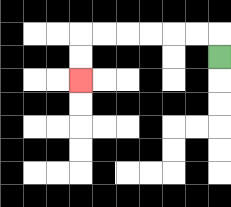{'start': '[9, 2]', 'end': '[3, 3]', 'path_directions': 'U,L,L,L,L,L,L,D,D', 'path_coordinates': '[[9, 2], [9, 1], [8, 1], [7, 1], [6, 1], [5, 1], [4, 1], [3, 1], [3, 2], [3, 3]]'}